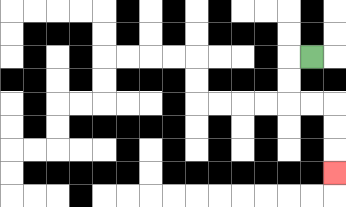{'start': '[13, 2]', 'end': '[14, 7]', 'path_directions': 'L,D,D,R,R,D,D,D', 'path_coordinates': '[[13, 2], [12, 2], [12, 3], [12, 4], [13, 4], [14, 4], [14, 5], [14, 6], [14, 7]]'}